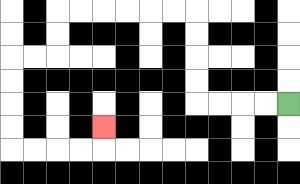{'start': '[12, 4]', 'end': '[4, 5]', 'path_directions': 'L,L,L,L,U,U,U,U,L,L,L,L,L,L,D,D,L,L,D,D,D,D,R,R,R,R,U', 'path_coordinates': '[[12, 4], [11, 4], [10, 4], [9, 4], [8, 4], [8, 3], [8, 2], [8, 1], [8, 0], [7, 0], [6, 0], [5, 0], [4, 0], [3, 0], [2, 0], [2, 1], [2, 2], [1, 2], [0, 2], [0, 3], [0, 4], [0, 5], [0, 6], [1, 6], [2, 6], [3, 6], [4, 6], [4, 5]]'}